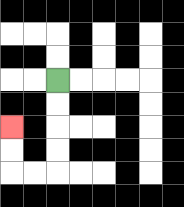{'start': '[2, 3]', 'end': '[0, 5]', 'path_directions': 'D,D,D,D,L,L,U,U', 'path_coordinates': '[[2, 3], [2, 4], [2, 5], [2, 6], [2, 7], [1, 7], [0, 7], [0, 6], [0, 5]]'}